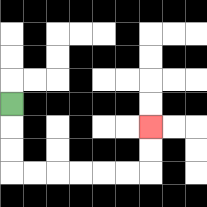{'start': '[0, 4]', 'end': '[6, 5]', 'path_directions': 'D,D,D,R,R,R,R,R,R,U,U', 'path_coordinates': '[[0, 4], [0, 5], [0, 6], [0, 7], [1, 7], [2, 7], [3, 7], [4, 7], [5, 7], [6, 7], [6, 6], [6, 5]]'}